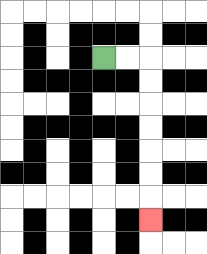{'start': '[4, 2]', 'end': '[6, 9]', 'path_directions': 'R,R,D,D,D,D,D,D,D', 'path_coordinates': '[[4, 2], [5, 2], [6, 2], [6, 3], [6, 4], [6, 5], [6, 6], [6, 7], [6, 8], [6, 9]]'}